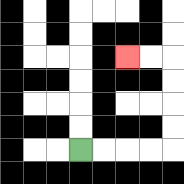{'start': '[3, 6]', 'end': '[5, 2]', 'path_directions': 'R,R,R,R,U,U,U,U,L,L', 'path_coordinates': '[[3, 6], [4, 6], [5, 6], [6, 6], [7, 6], [7, 5], [7, 4], [7, 3], [7, 2], [6, 2], [5, 2]]'}